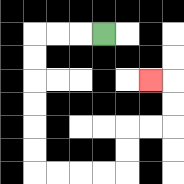{'start': '[4, 1]', 'end': '[6, 3]', 'path_directions': 'L,L,L,D,D,D,D,D,D,R,R,R,R,U,U,R,R,U,U,L', 'path_coordinates': '[[4, 1], [3, 1], [2, 1], [1, 1], [1, 2], [1, 3], [1, 4], [1, 5], [1, 6], [1, 7], [2, 7], [3, 7], [4, 7], [5, 7], [5, 6], [5, 5], [6, 5], [7, 5], [7, 4], [7, 3], [6, 3]]'}